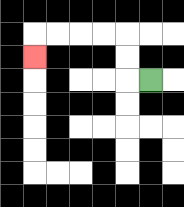{'start': '[6, 3]', 'end': '[1, 2]', 'path_directions': 'L,U,U,L,L,L,L,D', 'path_coordinates': '[[6, 3], [5, 3], [5, 2], [5, 1], [4, 1], [3, 1], [2, 1], [1, 1], [1, 2]]'}